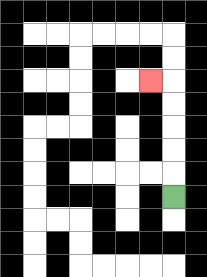{'start': '[7, 8]', 'end': '[6, 3]', 'path_directions': 'U,U,U,U,U,L', 'path_coordinates': '[[7, 8], [7, 7], [7, 6], [7, 5], [7, 4], [7, 3], [6, 3]]'}